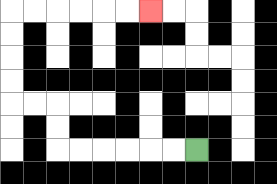{'start': '[8, 6]', 'end': '[6, 0]', 'path_directions': 'L,L,L,L,L,L,U,U,L,L,U,U,U,U,R,R,R,R,R,R', 'path_coordinates': '[[8, 6], [7, 6], [6, 6], [5, 6], [4, 6], [3, 6], [2, 6], [2, 5], [2, 4], [1, 4], [0, 4], [0, 3], [0, 2], [0, 1], [0, 0], [1, 0], [2, 0], [3, 0], [4, 0], [5, 0], [6, 0]]'}